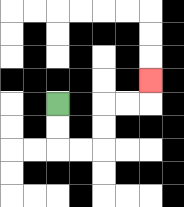{'start': '[2, 4]', 'end': '[6, 3]', 'path_directions': 'D,D,R,R,U,U,R,R,U', 'path_coordinates': '[[2, 4], [2, 5], [2, 6], [3, 6], [4, 6], [4, 5], [4, 4], [5, 4], [6, 4], [6, 3]]'}